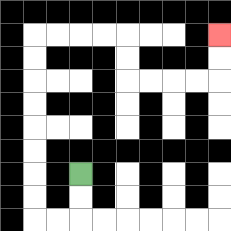{'start': '[3, 7]', 'end': '[9, 1]', 'path_directions': 'D,D,L,L,U,U,U,U,U,U,U,U,R,R,R,R,D,D,R,R,R,R,U,U', 'path_coordinates': '[[3, 7], [3, 8], [3, 9], [2, 9], [1, 9], [1, 8], [1, 7], [1, 6], [1, 5], [1, 4], [1, 3], [1, 2], [1, 1], [2, 1], [3, 1], [4, 1], [5, 1], [5, 2], [5, 3], [6, 3], [7, 3], [8, 3], [9, 3], [9, 2], [9, 1]]'}